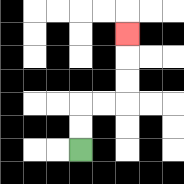{'start': '[3, 6]', 'end': '[5, 1]', 'path_directions': 'U,U,R,R,U,U,U', 'path_coordinates': '[[3, 6], [3, 5], [3, 4], [4, 4], [5, 4], [5, 3], [5, 2], [5, 1]]'}